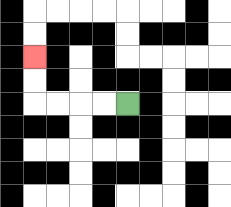{'start': '[5, 4]', 'end': '[1, 2]', 'path_directions': 'L,L,L,L,U,U', 'path_coordinates': '[[5, 4], [4, 4], [3, 4], [2, 4], [1, 4], [1, 3], [1, 2]]'}